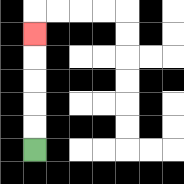{'start': '[1, 6]', 'end': '[1, 1]', 'path_directions': 'U,U,U,U,U', 'path_coordinates': '[[1, 6], [1, 5], [1, 4], [1, 3], [1, 2], [1, 1]]'}